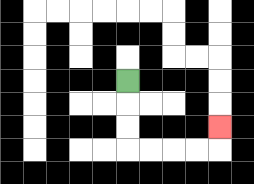{'start': '[5, 3]', 'end': '[9, 5]', 'path_directions': 'D,D,D,R,R,R,R,U', 'path_coordinates': '[[5, 3], [5, 4], [5, 5], [5, 6], [6, 6], [7, 6], [8, 6], [9, 6], [9, 5]]'}